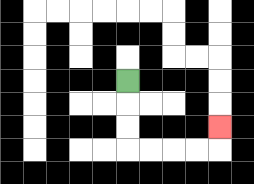{'start': '[5, 3]', 'end': '[9, 5]', 'path_directions': 'D,D,D,R,R,R,R,U', 'path_coordinates': '[[5, 3], [5, 4], [5, 5], [5, 6], [6, 6], [7, 6], [8, 6], [9, 6], [9, 5]]'}